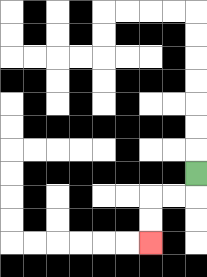{'start': '[8, 7]', 'end': '[6, 10]', 'path_directions': 'D,L,L,D,D', 'path_coordinates': '[[8, 7], [8, 8], [7, 8], [6, 8], [6, 9], [6, 10]]'}